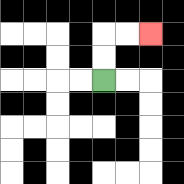{'start': '[4, 3]', 'end': '[6, 1]', 'path_directions': 'U,U,R,R', 'path_coordinates': '[[4, 3], [4, 2], [4, 1], [5, 1], [6, 1]]'}